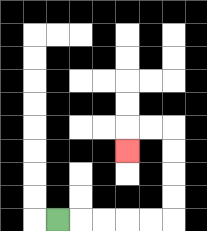{'start': '[2, 9]', 'end': '[5, 6]', 'path_directions': 'R,R,R,R,R,U,U,U,U,L,L,D', 'path_coordinates': '[[2, 9], [3, 9], [4, 9], [5, 9], [6, 9], [7, 9], [7, 8], [7, 7], [7, 6], [7, 5], [6, 5], [5, 5], [5, 6]]'}